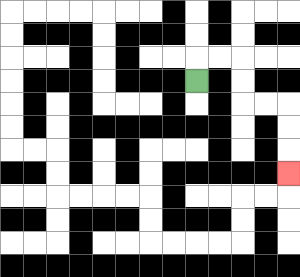{'start': '[8, 3]', 'end': '[12, 7]', 'path_directions': 'U,R,R,D,D,R,R,D,D,D', 'path_coordinates': '[[8, 3], [8, 2], [9, 2], [10, 2], [10, 3], [10, 4], [11, 4], [12, 4], [12, 5], [12, 6], [12, 7]]'}